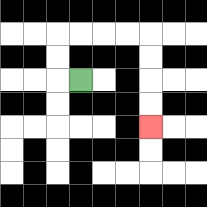{'start': '[3, 3]', 'end': '[6, 5]', 'path_directions': 'L,U,U,R,R,R,R,D,D,D,D', 'path_coordinates': '[[3, 3], [2, 3], [2, 2], [2, 1], [3, 1], [4, 1], [5, 1], [6, 1], [6, 2], [6, 3], [6, 4], [6, 5]]'}